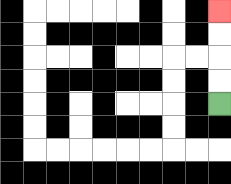{'start': '[9, 4]', 'end': '[9, 0]', 'path_directions': 'U,U,U,U', 'path_coordinates': '[[9, 4], [9, 3], [9, 2], [9, 1], [9, 0]]'}